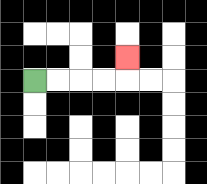{'start': '[1, 3]', 'end': '[5, 2]', 'path_directions': 'R,R,R,R,U', 'path_coordinates': '[[1, 3], [2, 3], [3, 3], [4, 3], [5, 3], [5, 2]]'}